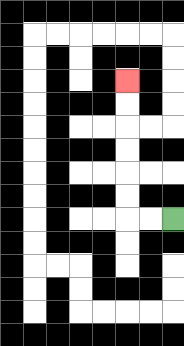{'start': '[7, 9]', 'end': '[5, 3]', 'path_directions': 'L,L,U,U,U,U,U,U', 'path_coordinates': '[[7, 9], [6, 9], [5, 9], [5, 8], [5, 7], [5, 6], [5, 5], [5, 4], [5, 3]]'}